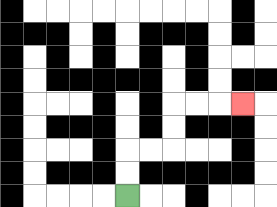{'start': '[5, 8]', 'end': '[10, 4]', 'path_directions': 'U,U,R,R,U,U,R,R,R', 'path_coordinates': '[[5, 8], [5, 7], [5, 6], [6, 6], [7, 6], [7, 5], [7, 4], [8, 4], [9, 4], [10, 4]]'}